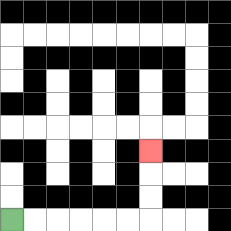{'start': '[0, 9]', 'end': '[6, 6]', 'path_directions': 'R,R,R,R,R,R,U,U,U', 'path_coordinates': '[[0, 9], [1, 9], [2, 9], [3, 9], [4, 9], [5, 9], [6, 9], [6, 8], [6, 7], [6, 6]]'}